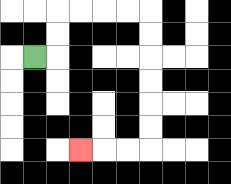{'start': '[1, 2]', 'end': '[3, 6]', 'path_directions': 'R,U,U,R,R,R,R,D,D,D,D,D,D,L,L,L', 'path_coordinates': '[[1, 2], [2, 2], [2, 1], [2, 0], [3, 0], [4, 0], [5, 0], [6, 0], [6, 1], [6, 2], [6, 3], [6, 4], [6, 5], [6, 6], [5, 6], [4, 6], [3, 6]]'}